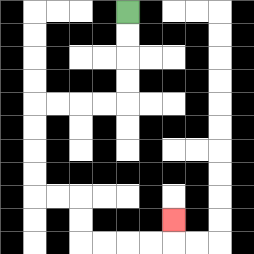{'start': '[5, 0]', 'end': '[7, 9]', 'path_directions': 'D,D,D,D,L,L,L,L,D,D,D,D,R,R,D,D,R,R,R,R,U', 'path_coordinates': '[[5, 0], [5, 1], [5, 2], [5, 3], [5, 4], [4, 4], [3, 4], [2, 4], [1, 4], [1, 5], [1, 6], [1, 7], [1, 8], [2, 8], [3, 8], [3, 9], [3, 10], [4, 10], [5, 10], [6, 10], [7, 10], [7, 9]]'}